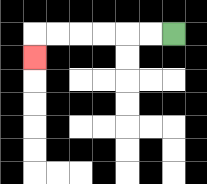{'start': '[7, 1]', 'end': '[1, 2]', 'path_directions': 'L,L,L,L,L,L,D', 'path_coordinates': '[[7, 1], [6, 1], [5, 1], [4, 1], [3, 1], [2, 1], [1, 1], [1, 2]]'}